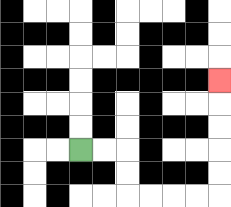{'start': '[3, 6]', 'end': '[9, 3]', 'path_directions': 'R,R,D,D,R,R,R,R,U,U,U,U,U', 'path_coordinates': '[[3, 6], [4, 6], [5, 6], [5, 7], [5, 8], [6, 8], [7, 8], [8, 8], [9, 8], [9, 7], [9, 6], [9, 5], [9, 4], [9, 3]]'}